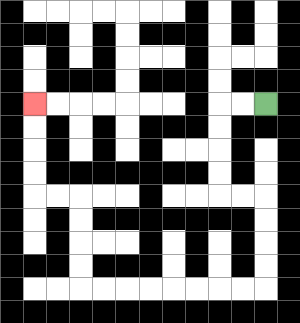{'start': '[11, 4]', 'end': '[1, 4]', 'path_directions': 'L,L,D,D,D,D,R,R,D,D,D,D,L,L,L,L,L,L,L,L,U,U,U,U,L,L,U,U,U,U', 'path_coordinates': '[[11, 4], [10, 4], [9, 4], [9, 5], [9, 6], [9, 7], [9, 8], [10, 8], [11, 8], [11, 9], [11, 10], [11, 11], [11, 12], [10, 12], [9, 12], [8, 12], [7, 12], [6, 12], [5, 12], [4, 12], [3, 12], [3, 11], [3, 10], [3, 9], [3, 8], [2, 8], [1, 8], [1, 7], [1, 6], [1, 5], [1, 4]]'}